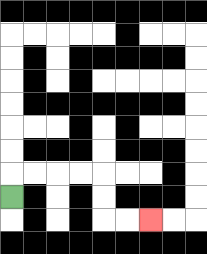{'start': '[0, 8]', 'end': '[6, 9]', 'path_directions': 'U,R,R,R,R,D,D,R,R', 'path_coordinates': '[[0, 8], [0, 7], [1, 7], [2, 7], [3, 7], [4, 7], [4, 8], [4, 9], [5, 9], [6, 9]]'}